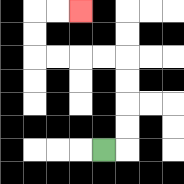{'start': '[4, 6]', 'end': '[3, 0]', 'path_directions': 'R,U,U,U,U,L,L,L,L,U,U,R,R', 'path_coordinates': '[[4, 6], [5, 6], [5, 5], [5, 4], [5, 3], [5, 2], [4, 2], [3, 2], [2, 2], [1, 2], [1, 1], [1, 0], [2, 0], [3, 0]]'}